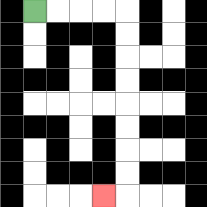{'start': '[1, 0]', 'end': '[4, 8]', 'path_directions': 'R,R,R,R,D,D,D,D,D,D,D,D,L', 'path_coordinates': '[[1, 0], [2, 0], [3, 0], [4, 0], [5, 0], [5, 1], [5, 2], [5, 3], [5, 4], [5, 5], [5, 6], [5, 7], [5, 8], [4, 8]]'}